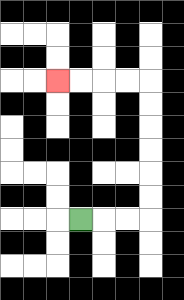{'start': '[3, 9]', 'end': '[2, 3]', 'path_directions': 'R,R,R,U,U,U,U,U,U,L,L,L,L', 'path_coordinates': '[[3, 9], [4, 9], [5, 9], [6, 9], [6, 8], [6, 7], [6, 6], [6, 5], [6, 4], [6, 3], [5, 3], [4, 3], [3, 3], [2, 3]]'}